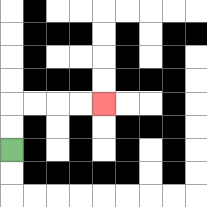{'start': '[0, 6]', 'end': '[4, 4]', 'path_directions': 'U,U,R,R,R,R', 'path_coordinates': '[[0, 6], [0, 5], [0, 4], [1, 4], [2, 4], [3, 4], [4, 4]]'}